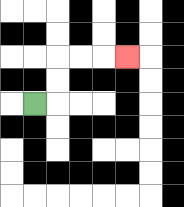{'start': '[1, 4]', 'end': '[5, 2]', 'path_directions': 'R,U,U,R,R,R', 'path_coordinates': '[[1, 4], [2, 4], [2, 3], [2, 2], [3, 2], [4, 2], [5, 2]]'}